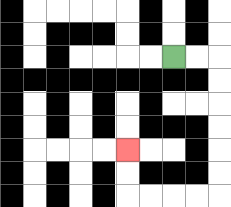{'start': '[7, 2]', 'end': '[5, 6]', 'path_directions': 'R,R,D,D,D,D,D,D,L,L,L,L,U,U', 'path_coordinates': '[[7, 2], [8, 2], [9, 2], [9, 3], [9, 4], [9, 5], [9, 6], [9, 7], [9, 8], [8, 8], [7, 8], [6, 8], [5, 8], [5, 7], [5, 6]]'}